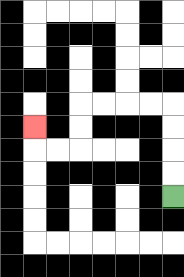{'start': '[7, 8]', 'end': '[1, 5]', 'path_directions': 'U,U,U,U,L,L,L,L,D,D,L,L,U', 'path_coordinates': '[[7, 8], [7, 7], [7, 6], [7, 5], [7, 4], [6, 4], [5, 4], [4, 4], [3, 4], [3, 5], [3, 6], [2, 6], [1, 6], [1, 5]]'}